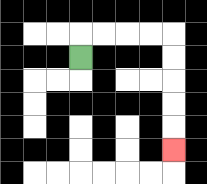{'start': '[3, 2]', 'end': '[7, 6]', 'path_directions': 'U,R,R,R,R,D,D,D,D,D', 'path_coordinates': '[[3, 2], [3, 1], [4, 1], [5, 1], [6, 1], [7, 1], [7, 2], [7, 3], [7, 4], [7, 5], [7, 6]]'}